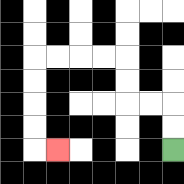{'start': '[7, 6]', 'end': '[2, 6]', 'path_directions': 'U,U,L,L,U,U,L,L,L,L,D,D,D,D,R', 'path_coordinates': '[[7, 6], [7, 5], [7, 4], [6, 4], [5, 4], [5, 3], [5, 2], [4, 2], [3, 2], [2, 2], [1, 2], [1, 3], [1, 4], [1, 5], [1, 6], [2, 6]]'}